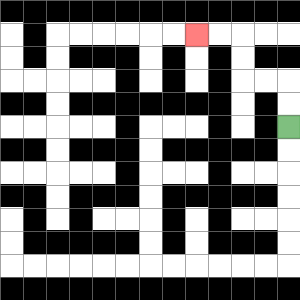{'start': '[12, 5]', 'end': '[8, 1]', 'path_directions': 'U,U,L,L,U,U,L,L', 'path_coordinates': '[[12, 5], [12, 4], [12, 3], [11, 3], [10, 3], [10, 2], [10, 1], [9, 1], [8, 1]]'}